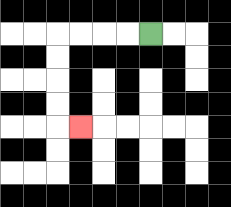{'start': '[6, 1]', 'end': '[3, 5]', 'path_directions': 'L,L,L,L,D,D,D,D,R', 'path_coordinates': '[[6, 1], [5, 1], [4, 1], [3, 1], [2, 1], [2, 2], [2, 3], [2, 4], [2, 5], [3, 5]]'}